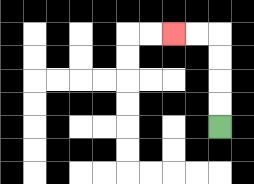{'start': '[9, 5]', 'end': '[7, 1]', 'path_directions': 'U,U,U,U,L,L', 'path_coordinates': '[[9, 5], [9, 4], [9, 3], [9, 2], [9, 1], [8, 1], [7, 1]]'}